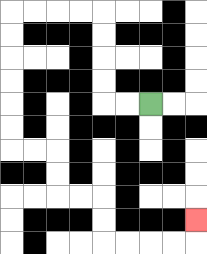{'start': '[6, 4]', 'end': '[8, 9]', 'path_directions': 'L,L,U,U,U,U,L,L,L,L,D,D,D,D,D,D,R,R,D,D,R,R,D,D,R,R,R,R,U', 'path_coordinates': '[[6, 4], [5, 4], [4, 4], [4, 3], [4, 2], [4, 1], [4, 0], [3, 0], [2, 0], [1, 0], [0, 0], [0, 1], [0, 2], [0, 3], [0, 4], [0, 5], [0, 6], [1, 6], [2, 6], [2, 7], [2, 8], [3, 8], [4, 8], [4, 9], [4, 10], [5, 10], [6, 10], [7, 10], [8, 10], [8, 9]]'}